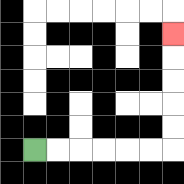{'start': '[1, 6]', 'end': '[7, 1]', 'path_directions': 'R,R,R,R,R,R,U,U,U,U,U', 'path_coordinates': '[[1, 6], [2, 6], [3, 6], [4, 6], [5, 6], [6, 6], [7, 6], [7, 5], [7, 4], [7, 3], [7, 2], [7, 1]]'}